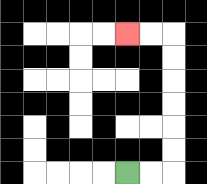{'start': '[5, 7]', 'end': '[5, 1]', 'path_directions': 'R,R,U,U,U,U,U,U,L,L', 'path_coordinates': '[[5, 7], [6, 7], [7, 7], [7, 6], [7, 5], [7, 4], [7, 3], [7, 2], [7, 1], [6, 1], [5, 1]]'}